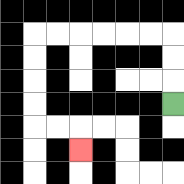{'start': '[7, 4]', 'end': '[3, 6]', 'path_directions': 'U,U,U,L,L,L,L,L,L,D,D,D,D,R,R,D', 'path_coordinates': '[[7, 4], [7, 3], [7, 2], [7, 1], [6, 1], [5, 1], [4, 1], [3, 1], [2, 1], [1, 1], [1, 2], [1, 3], [1, 4], [1, 5], [2, 5], [3, 5], [3, 6]]'}